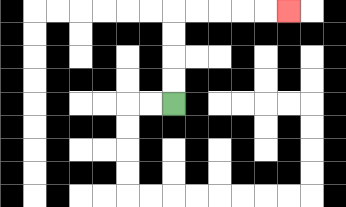{'start': '[7, 4]', 'end': '[12, 0]', 'path_directions': 'U,U,U,U,R,R,R,R,R', 'path_coordinates': '[[7, 4], [7, 3], [7, 2], [7, 1], [7, 0], [8, 0], [9, 0], [10, 0], [11, 0], [12, 0]]'}